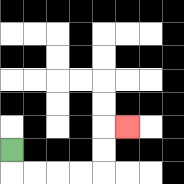{'start': '[0, 6]', 'end': '[5, 5]', 'path_directions': 'D,R,R,R,R,U,U,R', 'path_coordinates': '[[0, 6], [0, 7], [1, 7], [2, 7], [3, 7], [4, 7], [4, 6], [4, 5], [5, 5]]'}